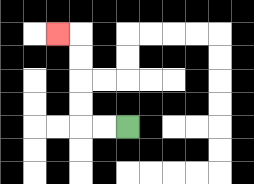{'start': '[5, 5]', 'end': '[2, 1]', 'path_directions': 'L,L,U,U,U,U,L', 'path_coordinates': '[[5, 5], [4, 5], [3, 5], [3, 4], [3, 3], [3, 2], [3, 1], [2, 1]]'}